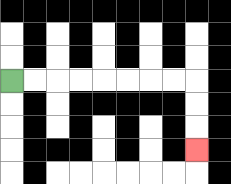{'start': '[0, 3]', 'end': '[8, 6]', 'path_directions': 'R,R,R,R,R,R,R,R,D,D,D', 'path_coordinates': '[[0, 3], [1, 3], [2, 3], [3, 3], [4, 3], [5, 3], [6, 3], [7, 3], [8, 3], [8, 4], [8, 5], [8, 6]]'}